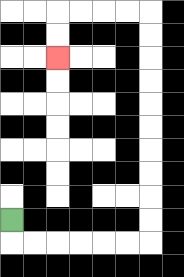{'start': '[0, 9]', 'end': '[2, 2]', 'path_directions': 'D,R,R,R,R,R,R,U,U,U,U,U,U,U,U,U,U,L,L,L,L,D,D', 'path_coordinates': '[[0, 9], [0, 10], [1, 10], [2, 10], [3, 10], [4, 10], [5, 10], [6, 10], [6, 9], [6, 8], [6, 7], [6, 6], [6, 5], [6, 4], [6, 3], [6, 2], [6, 1], [6, 0], [5, 0], [4, 0], [3, 0], [2, 0], [2, 1], [2, 2]]'}